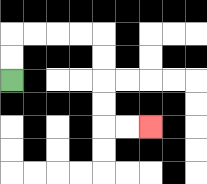{'start': '[0, 3]', 'end': '[6, 5]', 'path_directions': 'U,U,R,R,R,R,D,D,D,D,R,R', 'path_coordinates': '[[0, 3], [0, 2], [0, 1], [1, 1], [2, 1], [3, 1], [4, 1], [4, 2], [4, 3], [4, 4], [4, 5], [5, 5], [6, 5]]'}